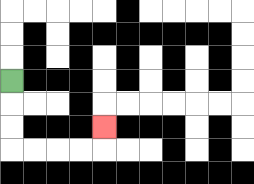{'start': '[0, 3]', 'end': '[4, 5]', 'path_directions': 'D,D,D,R,R,R,R,U', 'path_coordinates': '[[0, 3], [0, 4], [0, 5], [0, 6], [1, 6], [2, 6], [3, 6], [4, 6], [4, 5]]'}